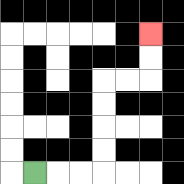{'start': '[1, 7]', 'end': '[6, 1]', 'path_directions': 'R,R,R,U,U,U,U,R,R,U,U', 'path_coordinates': '[[1, 7], [2, 7], [3, 7], [4, 7], [4, 6], [4, 5], [4, 4], [4, 3], [5, 3], [6, 3], [6, 2], [6, 1]]'}